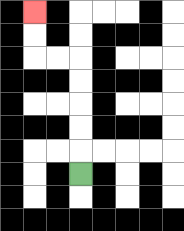{'start': '[3, 7]', 'end': '[1, 0]', 'path_directions': 'U,U,U,U,U,L,L,U,U', 'path_coordinates': '[[3, 7], [3, 6], [3, 5], [3, 4], [3, 3], [3, 2], [2, 2], [1, 2], [1, 1], [1, 0]]'}